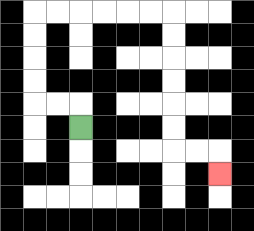{'start': '[3, 5]', 'end': '[9, 7]', 'path_directions': 'U,L,L,U,U,U,U,R,R,R,R,R,R,D,D,D,D,D,D,R,R,D', 'path_coordinates': '[[3, 5], [3, 4], [2, 4], [1, 4], [1, 3], [1, 2], [1, 1], [1, 0], [2, 0], [3, 0], [4, 0], [5, 0], [6, 0], [7, 0], [7, 1], [7, 2], [7, 3], [7, 4], [7, 5], [7, 6], [8, 6], [9, 6], [9, 7]]'}